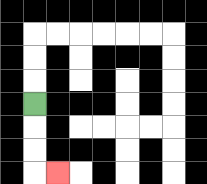{'start': '[1, 4]', 'end': '[2, 7]', 'path_directions': 'D,D,D,R', 'path_coordinates': '[[1, 4], [1, 5], [1, 6], [1, 7], [2, 7]]'}